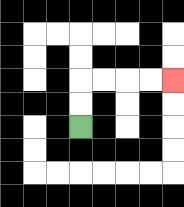{'start': '[3, 5]', 'end': '[7, 3]', 'path_directions': 'U,U,R,R,R,R', 'path_coordinates': '[[3, 5], [3, 4], [3, 3], [4, 3], [5, 3], [6, 3], [7, 3]]'}